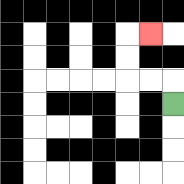{'start': '[7, 4]', 'end': '[6, 1]', 'path_directions': 'U,L,L,U,U,R', 'path_coordinates': '[[7, 4], [7, 3], [6, 3], [5, 3], [5, 2], [5, 1], [6, 1]]'}